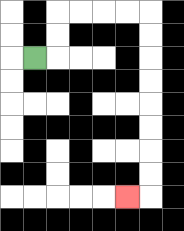{'start': '[1, 2]', 'end': '[5, 8]', 'path_directions': 'R,U,U,R,R,R,R,D,D,D,D,D,D,D,D,L', 'path_coordinates': '[[1, 2], [2, 2], [2, 1], [2, 0], [3, 0], [4, 0], [5, 0], [6, 0], [6, 1], [6, 2], [6, 3], [6, 4], [6, 5], [6, 6], [6, 7], [6, 8], [5, 8]]'}